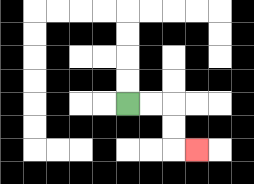{'start': '[5, 4]', 'end': '[8, 6]', 'path_directions': 'R,R,D,D,R', 'path_coordinates': '[[5, 4], [6, 4], [7, 4], [7, 5], [7, 6], [8, 6]]'}